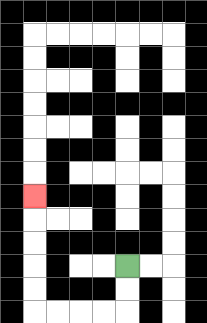{'start': '[5, 11]', 'end': '[1, 8]', 'path_directions': 'D,D,L,L,L,L,U,U,U,U,U', 'path_coordinates': '[[5, 11], [5, 12], [5, 13], [4, 13], [3, 13], [2, 13], [1, 13], [1, 12], [1, 11], [1, 10], [1, 9], [1, 8]]'}